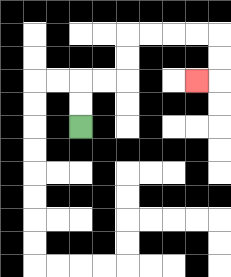{'start': '[3, 5]', 'end': '[8, 3]', 'path_directions': 'U,U,R,R,U,U,R,R,R,R,D,D,L', 'path_coordinates': '[[3, 5], [3, 4], [3, 3], [4, 3], [5, 3], [5, 2], [5, 1], [6, 1], [7, 1], [8, 1], [9, 1], [9, 2], [9, 3], [8, 3]]'}